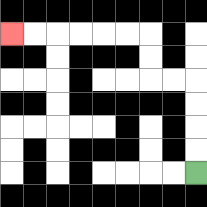{'start': '[8, 7]', 'end': '[0, 1]', 'path_directions': 'U,U,U,U,L,L,U,U,L,L,L,L,L,L', 'path_coordinates': '[[8, 7], [8, 6], [8, 5], [8, 4], [8, 3], [7, 3], [6, 3], [6, 2], [6, 1], [5, 1], [4, 1], [3, 1], [2, 1], [1, 1], [0, 1]]'}